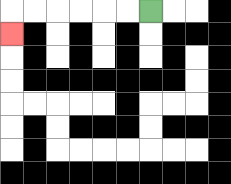{'start': '[6, 0]', 'end': '[0, 1]', 'path_directions': 'L,L,L,L,L,L,D', 'path_coordinates': '[[6, 0], [5, 0], [4, 0], [3, 0], [2, 0], [1, 0], [0, 0], [0, 1]]'}